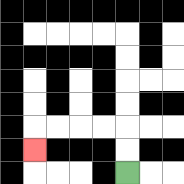{'start': '[5, 7]', 'end': '[1, 6]', 'path_directions': 'U,U,L,L,L,L,D', 'path_coordinates': '[[5, 7], [5, 6], [5, 5], [4, 5], [3, 5], [2, 5], [1, 5], [1, 6]]'}